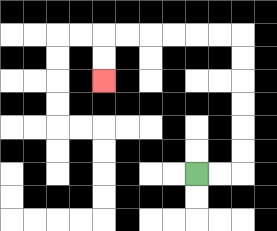{'start': '[8, 7]', 'end': '[4, 3]', 'path_directions': 'R,R,U,U,U,U,U,U,L,L,L,L,L,L,D,D', 'path_coordinates': '[[8, 7], [9, 7], [10, 7], [10, 6], [10, 5], [10, 4], [10, 3], [10, 2], [10, 1], [9, 1], [8, 1], [7, 1], [6, 1], [5, 1], [4, 1], [4, 2], [4, 3]]'}